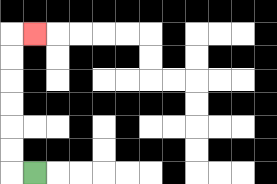{'start': '[1, 7]', 'end': '[1, 1]', 'path_directions': 'L,U,U,U,U,U,U,R', 'path_coordinates': '[[1, 7], [0, 7], [0, 6], [0, 5], [0, 4], [0, 3], [0, 2], [0, 1], [1, 1]]'}